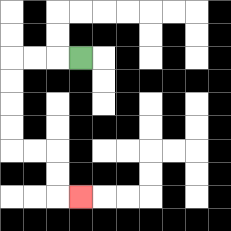{'start': '[3, 2]', 'end': '[3, 8]', 'path_directions': 'L,L,L,D,D,D,D,R,R,D,D,R', 'path_coordinates': '[[3, 2], [2, 2], [1, 2], [0, 2], [0, 3], [0, 4], [0, 5], [0, 6], [1, 6], [2, 6], [2, 7], [2, 8], [3, 8]]'}